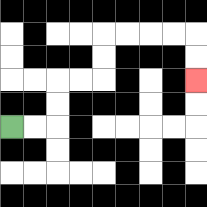{'start': '[0, 5]', 'end': '[8, 3]', 'path_directions': 'R,R,U,U,R,R,U,U,R,R,R,R,D,D', 'path_coordinates': '[[0, 5], [1, 5], [2, 5], [2, 4], [2, 3], [3, 3], [4, 3], [4, 2], [4, 1], [5, 1], [6, 1], [7, 1], [8, 1], [8, 2], [8, 3]]'}